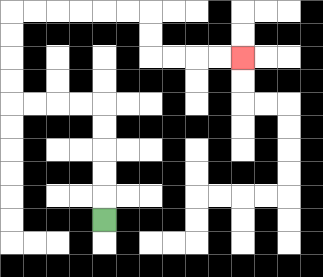{'start': '[4, 9]', 'end': '[10, 2]', 'path_directions': 'U,U,U,U,U,L,L,L,L,U,U,U,U,R,R,R,R,R,R,D,D,R,R,R,R', 'path_coordinates': '[[4, 9], [4, 8], [4, 7], [4, 6], [4, 5], [4, 4], [3, 4], [2, 4], [1, 4], [0, 4], [0, 3], [0, 2], [0, 1], [0, 0], [1, 0], [2, 0], [3, 0], [4, 0], [5, 0], [6, 0], [6, 1], [6, 2], [7, 2], [8, 2], [9, 2], [10, 2]]'}